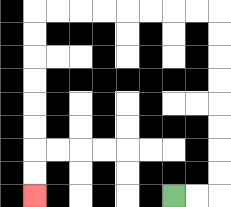{'start': '[7, 8]', 'end': '[1, 8]', 'path_directions': 'R,R,U,U,U,U,U,U,U,U,L,L,L,L,L,L,L,L,D,D,D,D,D,D,D,D', 'path_coordinates': '[[7, 8], [8, 8], [9, 8], [9, 7], [9, 6], [9, 5], [9, 4], [9, 3], [9, 2], [9, 1], [9, 0], [8, 0], [7, 0], [6, 0], [5, 0], [4, 0], [3, 0], [2, 0], [1, 0], [1, 1], [1, 2], [1, 3], [1, 4], [1, 5], [1, 6], [1, 7], [1, 8]]'}